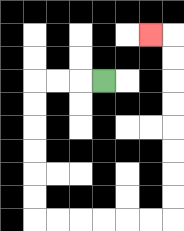{'start': '[4, 3]', 'end': '[6, 1]', 'path_directions': 'L,L,L,D,D,D,D,D,D,R,R,R,R,R,R,U,U,U,U,U,U,U,U,L', 'path_coordinates': '[[4, 3], [3, 3], [2, 3], [1, 3], [1, 4], [1, 5], [1, 6], [1, 7], [1, 8], [1, 9], [2, 9], [3, 9], [4, 9], [5, 9], [6, 9], [7, 9], [7, 8], [7, 7], [7, 6], [7, 5], [7, 4], [7, 3], [7, 2], [7, 1], [6, 1]]'}